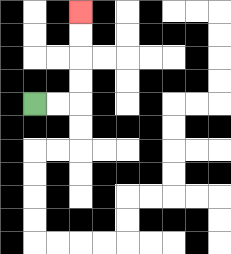{'start': '[1, 4]', 'end': '[3, 0]', 'path_directions': 'R,R,U,U,U,U', 'path_coordinates': '[[1, 4], [2, 4], [3, 4], [3, 3], [3, 2], [3, 1], [3, 0]]'}